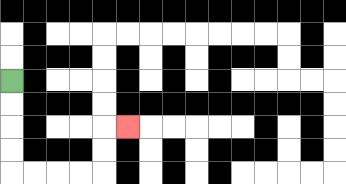{'start': '[0, 3]', 'end': '[5, 5]', 'path_directions': 'D,D,D,D,R,R,R,R,U,U,R', 'path_coordinates': '[[0, 3], [0, 4], [0, 5], [0, 6], [0, 7], [1, 7], [2, 7], [3, 7], [4, 7], [4, 6], [4, 5], [5, 5]]'}